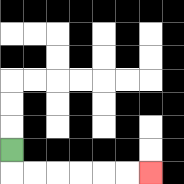{'start': '[0, 6]', 'end': '[6, 7]', 'path_directions': 'D,R,R,R,R,R,R', 'path_coordinates': '[[0, 6], [0, 7], [1, 7], [2, 7], [3, 7], [4, 7], [5, 7], [6, 7]]'}